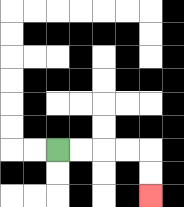{'start': '[2, 6]', 'end': '[6, 8]', 'path_directions': 'R,R,R,R,D,D', 'path_coordinates': '[[2, 6], [3, 6], [4, 6], [5, 6], [6, 6], [6, 7], [6, 8]]'}